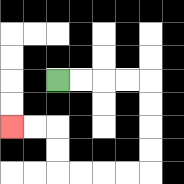{'start': '[2, 3]', 'end': '[0, 5]', 'path_directions': 'R,R,R,R,D,D,D,D,L,L,L,L,U,U,L,L', 'path_coordinates': '[[2, 3], [3, 3], [4, 3], [5, 3], [6, 3], [6, 4], [6, 5], [6, 6], [6, 7], [5, 7], [4, 7], [3, 7], [2, 7], [2, 6], [2, 5], [1, 5], [0, 5]]'}